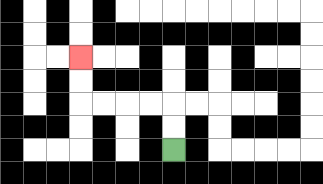{'start': '[7, 6]', 'end': '[3, 2]', 'path_directions': 'U,U,L,L,L,L,U,U', 'path_coordinates': '[[7, 6], [7, 5], [7, 4], [6, 4], [5, 4], [4, 4], [3, 4], [3, 3], [3, 2]]'}